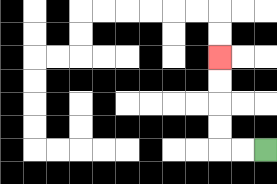{'start': '[11, 6]', 'end': '[9, 2]', 'path_directions': 'L,L,U,U,U,U', 'path_coordinates': '[[11, 6], [10, 6], [9, 6], [9, 5], [9, 4], [9, 3], [9, 2]]'}